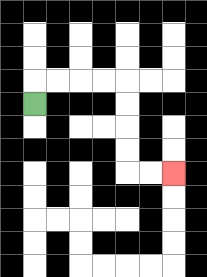{'start': '[1, 4]', 'end': '[7, 7]', 'path_directions': 'U,R,R,R,R,D,D,D,D,R,R', 'path_coordinates': '[[1, 4], [1, 3], [2, 3], [3, 3], [4, 3], [5, 3], [5, 4], [5, 5], [5, 6], [5, 7], [6, 7], [7, 7]]'}